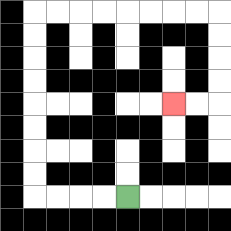{'start': '[5, 8]', 'end': '[7, 4]', 'path_directions': 'L,L,L,L,U,U,U,U,U,U,U,U,R,R,R,R,R,R,R,R,D,D,D,D,L,L', 'path_coordinates': '[[5, 8], [4, 8], [3, 8], [2, 8], [1, 8], [1, 7], [1, 6], [1, 5], [1, 4], [1, 3], [1, 2], [1, 1], [1, 0], [2, 0], [3, 0], [4, 0], [5, 0], [6, 0], [7, 0], [8, 0], [9, 0], [9, 1], [9, 2], [9, 3], [9, 4], [8, 4], [7, 4]]'}